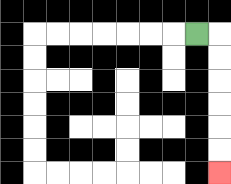{'start': '[8, 1]', 'end': '[9, 7]', 'path_directions': 'R,D,D,D,D,D,D', 'path_coordinates': '[[8, 1], [9, 1], [9, 2], [9, 3], [9, 4], [9, 5], [9, 6], [9, 7]]'}